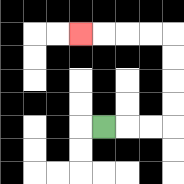{'start': '[4, 5]', 'end': '[3, 1]', 'path_directions': 'R,R,R,U,U,U,U,L,L,L,L', 'path_coordinates': '[[4, 5], [5, 5], [6, 5], [7, 5], [7, 4], [7, 3], [7, 2], [7, 1], [6, 1], [5, 1], [4, 1], [3, 1]]'}